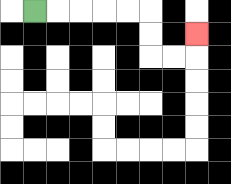{'start': '[1, 0]', 'end': '[8, 1]', 'path_directions': 'R,R,R,R,R,D,D,R,R,U', 'path_coordinates': '[[1, 0], [2, 0], [3, 0], [4, 0], [5, 0], [6, 0], [6, 1], [6, 2], [7, 2], [8, 2], [8, 1]]'}